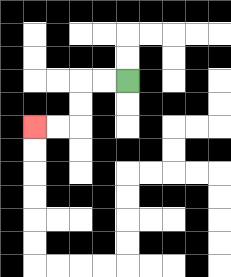{'start': '[5, 3]', 'end': '[1, 5]', 'path_directions': 'L,L,D,D,L,L', 'path_coordinates': '[[5, 3], [4, 3], [3, 3], [3, 4], [3, 5], [2, 5], [1, 5]]'}